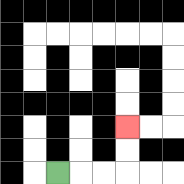{'start': '[2, 7]', 'end': '[5, 5]', 'path_directions': 'R,R,R,U,U', 'path_coordinates': '[[2, 7], [3, 7], [4, 7], [5, 7], [5, 6], [5, 5]]'}